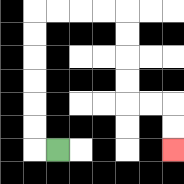{'start': '[2, 6]', 'end': '[7, 6]', 'path_directions': 'L,U,U,U,U,U,U,R,R,R,R,D,D,D,D,R,R,D,D', 'path_coordinates': '[[2, 6], [1, 6], [1, 5], [1, 4], [1, 3], [1, 2], [1, 1], [1, 0], [2, 0], [3, 0], [4, 0], [5, 0], [5, 1], [5, 2], [5, 3], [5, 4], [6, 4], [7, 4], [7, 5], [7, 6]]'}